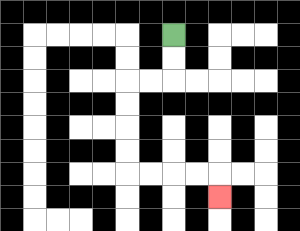{'start': '[7, 1]', 'end': '[9, 8]', 'path_directions': 'D,D,L,L,D,D,D,D,R,R,R,R,D', 'path_coordinates': '[[7, 1], [7, 2], [7, 3], [6, 3], [5, 3], [5, 4], [5, 5], [5, 6], [5, 7], [6, 7], [7, 7], [8, 7], [9, 7], [9, 8]]'}